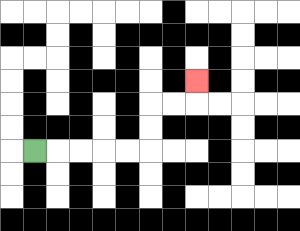{'start': '[1, 6]', 'end': '[8, 3]', 'path_directions': 'R,R,R,R,R,U,U,R,R,U', 'path_coordinates': '[[1, 6], [2, 6], [3, 6], [4, 6], [5, 6], [6, 6], [6, 5], [6, 4], [7, 4], [8, 4], [8, 3]]'}